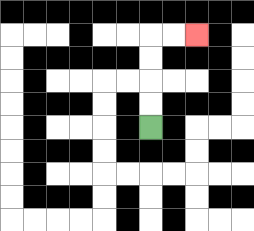{'start': '[6, 5]', 'end': '[8, 1]', 'path_directions': 'U,U,U,U,R,R', 'path_coordinates': '[[6, 5], [6, 4], [6, 3], [6, 2], [6, 1], [7, 1], [8, 1]]'}